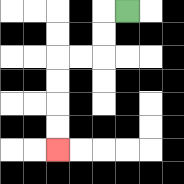{'start': '[5, 0]', 'end': '[2, 6]', 'path_directions': 'L,D,D,L,L,D,D,D,D', 'path_coordinates': '[[5, 0], [4, 0], [4, 1], [4, 2], [3, 2], [2, 2], [2, 3], [2, 4], [2, 5], [2, 6]]'}